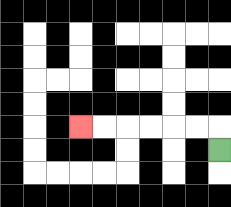{'start': '[9, 6]', 'end': '[3, 5]', 'path_directions': 'U,L,L,L,L,L,L', 'path_coordinates': '[[9, 6], [9, 5], [8, 5], [7, 5], [6, 5], [5, 5], [4, 5], [3, 5]]'}